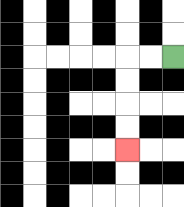{'start': '[7, 2]', 'end': '[5, 6]', 'path_directions': 'L,L,D,D,D,D', 'path_coordinates': '[[7, 2], [6, 2], [5, 2], [5, 3], [5, 4], [5, 5], [5, 6]]'}